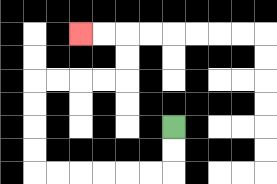{'start': '[7, 5]', 'end': '[3, 1]', 'path_directions': 'D,D,L,L,L,L,L,L,U,U,U,U,R,R,R,R,U,U,L,L', 'path_coordinates': '[[7, 5], [7, 6], [7, 7], [6, 7], [5, 7], [4, 7], [3, 7], [2, 7], [1, 7], [1, 6], [1, 5], [1, 4], [1, 3], [2, 3], [3, 3], [4, 3], [5, 3], [5, 2], [5, 1], [4, 1], [3, 1]]'}